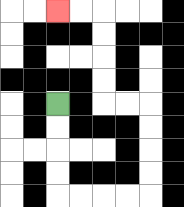{'start': '[2, 4]', 'end': '[2, 0]', 'path_directions': 'D,D,D,D,R,R,R,R,U,U,U,U,L,L,U,U,U,U,L,L', 'path_coordinates': '[[2, 4], [2, 5], [2, 6], [2, 7], [2, 8], [3, 8], [4, 8], [5, 8], [6, 8], [6, 7], [6, 6], [6, 5], [6, 4], [5, 4], [4, 4], [4, 3], [4, 2], [4, 1], [4, 0], [3, 0], [2, 0]]'}